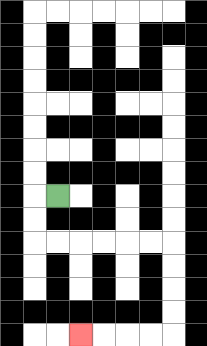{'start': '[2, 8]', 'end': '[3, 14]', 'path_directions': 'L,D,D,R,R,R,R,R,R,D,D,D,D,L,L,L,L', 'path_coordinates': '[[2, 8], [1, 8], [1, 9], [1, 10], [2, 10], [3, 10], [4, 10], [5, 10], [6, 10], [7, 10], [7, 11], [7, 12], [7, 13], [7, 14], [6, 14], [5, 14], [4, 14], [3, 14]]'}